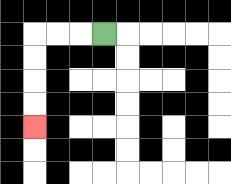{'start': '[4, 1]', 'end': '[1, 5]', 'path_directions': 'L,L,L,D,D,D,D', 'path_coordinates': '[[4, 1], [3, 1], [2, 1], [1, 1], [1, 2], [1, 3], [1, 4], [1, 5]]'}